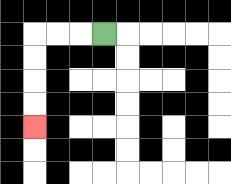{'start': '[4, 1]', 'end': '[1, 5]', 'path_directions': 'L,L,L,D,D,D,D', 'path_coordinates': '[[4, 1], [3, 1], [2, 1], [1, 1], [1, 2], [1, 3], [1, 4], [1, 5]]'}